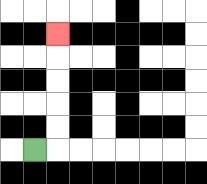{'start': '[1, 6]', 'end': '[2, 1]', 'path_directions': 'R,U,U,U,U,U', 'path_coordinates': '[[1, 6], [2, 6], [2, 5], [2, 4], [2, 3], [2, 2], [2, 1]]'}